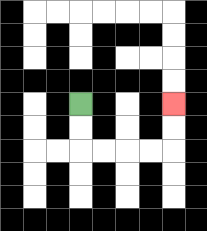{'start': '[3, 4]', 'end': '[7, 4]', 'path_directions': 'D,D,R,R,R,R,U,U', 'path_coordinates': '[[3, 4], [3, 5], [3, 6], [4, 6], [5, 6], [6, 6], [7, 6], [7, 5], [7, 4]]'}